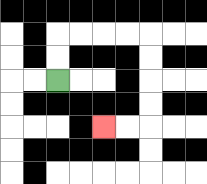{'start': '[2, 3]', 'end': '[4, 5]', 'path_directions': 'U,U,R,R,R,R,D,D,D,D,L,L', 'path_coordinates': '[[2, 3], [2, 2], [2, 1], [3, 1], [4, 1], [5, 1], [6, 1], [6, 2], [6, 3], [6, 4], [6, 5], [5, 5], [4, 5]]'}